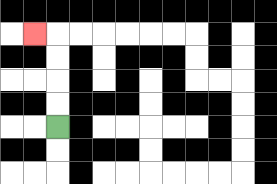{'start': '[2, 5]', 'end': '[1, 1]', 'path_directions': 'U,U,U,U,L', 'path_coordinates': '[[2, 5], [2, 4], [2, 3], [2, 2], [2, 1], [1, 1]]'}